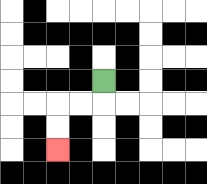{'start': '[4, 3]', 'end': '[2, 6]', 'path_directions': 'D,L,L,D,D', 'path_coordinates': '[[4, 3], [4, 4], [3, 4], [2, 4], [2, 5], [2, 6]]'}